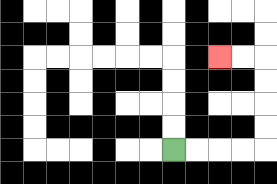{'start': '[7, 6]', 'end': '[9, 2]', 'path_directions': 'R,R,R,R,U,U,U,U,L,L', 'path_coordinates': '[[7, 6], [8, 6], [9, 6], [10, 6], [11, 6], [11, 5], [11, 4], [11, 3], [11, 2], [10, 2], [9, 2]]'}